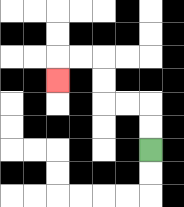{'start': '[6, 6]', 'end': '[2, 3]', 'path_directions': 'U,U,L,L,U,U,L,L,D', 'path_coordinates': '[[6, 6], [6, 5], [6, 4], [5, 4], [4, 4], [4, 3], [4, 2], [3, 2], [2, 2], [2, 3]]'}